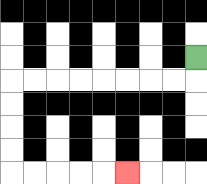{'start': '[8, 2]', 'end': '[5, 7]', 'path_directions': 'D,L,L,L,L,L,L,L,L,D,D,D,D,R,R,R,R,R', 'path_coordinates': '[[8, 2], [8, 3], [7, 3], [6, 3], [5, 3], [4, 3], [3, 3], [2, 3], [1, 3], [0, 3], [0, 4], [0, 5], [0, 6], [0, 7], [1, 7], [2, 7], [3, 7], [4, 7], [5, 7]]'}